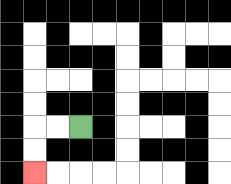{'start': '[3, 5]', 'end': '[1, 7]', 'path_directions': 'L,L,D,D', 'path_coordinates': '[[3, 5], [2, 5], [1, 5], [1, 6], [1, 7]]'}